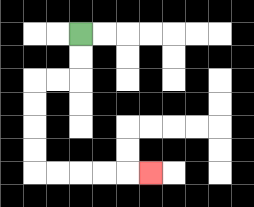{'start': '[3, 1]', 'end': '[6, 7]', 'path_directions': 'D,D,L,L,D,D,D,D,R,R,R,R,R', 'path_coordinates': '[[3, 1], [3, 2], [3, 3], [2, 3], [1, 3], [1, 4], [1, 5], [1, 6], [1, 7], [2, 7], [3, 7], [4, 7], [5, 7], [6, 7]]'}